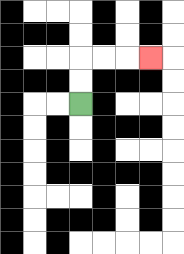{'start': '[3, 4]', 'end': '[6, 2]', 'path_directions': 'U,U,R,R,R', 'path_coordinates': '[[3, 4], [3, 3], [3, 2], [4, 2], [5, 2], [6, 2]]'}